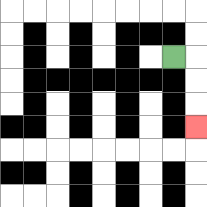{'start': '[7, 2]', 'end': '[8, 5]', 'path_directions': 'R,D,D,D', 'path_coordinates': '[[7, 2], [8, 2], [8, 3], [8, 4], [8, 5]]'}